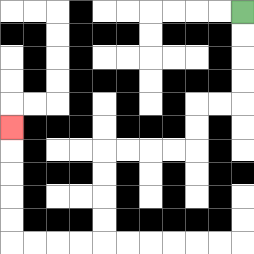{'start': '[10, 0]', 'end': '[0, 5]', 'path_directions': 'D,D,D,D,L,L,D,D,L,L,L,L,D,D,D,D,L,L,L,L,U,U,U,U,U', 'path_coordinates': '[[10, 0], [10, 1], [10, 2], [10, 3], [10, 4], [9, 4], [8, 4], [8, 5], [8, 6], [7, 6], [6, 6], [5, 6], [4, 6], [4, 7], [4, 8], [4, 9], [4, 10], [3, 10], [2, 10], [1, 10], [0, 10], [0, 9], [0, 8], [0, 7], [0, 6], [0, 5]]'}